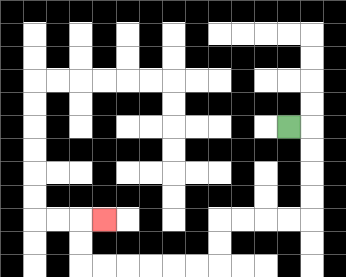{'start': '[12, 5]', 'end': '[4, 9]', 'path_directions': 'R,D,D,D,D,L,L,L,L,D,D,L,L,L,L,L,L,U,U,R', 'path_coordinates': '[[12, 5], [13, 5], [13, 6], [13, 7], [13, 8], [13, 9], [12, 9], [11, 9], [10, 9], [9, 9], [9, 10], [9, 11], [8, 11], [7, 11], [6, 11], [5, 11], [4, 11], [3, 11], [3, 10], [3, 9], [4, 9]]'}